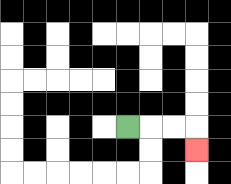{'start': '[5, 5]', 'end': '[8, 6]', 'path_directions': 'R,R,R,D', 'path_coordinates': '[[5, 5], [6, 5], [7, 5], [8, 5], [8, 6]]'}